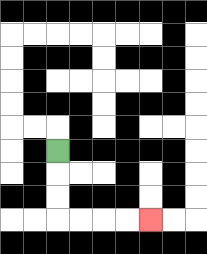{'start': '[2, 6]', 'end': '[6, 9]', 'path_directions': 'D,D,D,R,R,R,R', 'path_coordinates': '[[2, 6], [2, 7], [2, 8], [2, 9], [3, 9], [4, 9], [5, 9], [6, 9]]'}